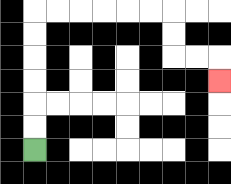{'start': '[1, 6]', 'end': '[9, 3]', 'path_directions': 'U,U,U,U,U,U,R,R,R,R,R,R,D,D,R,R,D', 'path_coordinates': '[[1, 6], [1, 5], [1, 4], [1, 3], [1, 2], [1, 1], [1, 0], [2, 0], [3, 0], [4, 0], [5, 0], [6, 0], [7, 0], [7, 1], [7, 2], [8, 2], [9, 2], [9, 3]]'}